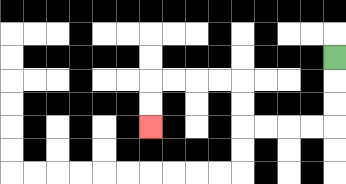{'start': '[14, 2]', 'end': '[6, 5]', 'path_directions': 'D,D,D,L,L,L,L,U,U,L,L,L,L,D,D', 'path_coordinates': '[[14, 2], [14, 3], [14, 4], [14, 5], [13, 5], [12, 5], [11, 5], [10, 5], [10, 4], [10, 3], [9, 3], [8, 3], [7, 3], [6, 3], [6, 4], [6, 5]]'}